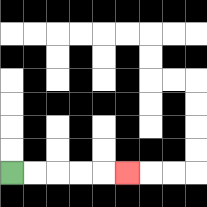{'start': '[0, 7]', 'end': '[5, 7]', 'path_directions': 'R,R,R,R,R', 'path_coordinates': '[[0, 7], [1, 7], [2, 7], [3, 7], [4, 7], [5, 7]]'}